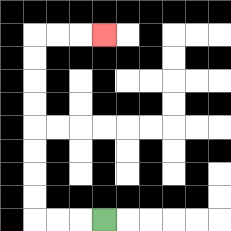{'start': '[4, 9]', 'end': '[4, 1]', 'path_directions': 'L,L,L,U,U,U,U,U,U,U,U,R,R,R', 'path_coordinates': '[[4, 9], [3, 9], [2, 9], [1, 9], [1, 8], [1, 7], [1, 6], [1, 5], [1, 4], [1, 3], [1, 2], [1, 1], [2, 1], [3, 1], [4, 1]]'}